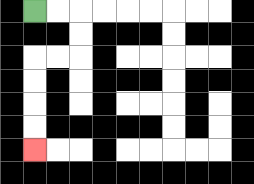{'start': '[1, 0]', 'end': '[1, 6]', 'path_directions': 'R,R,D,D,L,L,D,D,D,D', 'path_coordinates': '[[1, 0], [2, 0], [3, 0], [3, 1], [3, 2], [2, 2], [1, 2], [1, 3], [1, 4], [1, 5], [1, 6]]'}